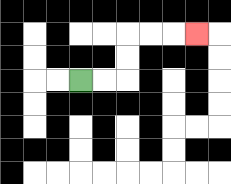{'start': '[3, 3]', 'end': '[8, 1]', 'path_directions': 'R,R,U,U,R,R,R', 'path_coordinates': '[[3, 3], [4, 3], [5, 3], [5, 2], [5, 1], [6, 1], [7, 1], [8, 1]]'}